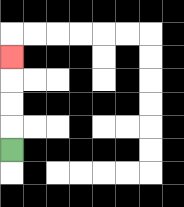{'start': '[0, 6]', 'end': '[0, 2]', 'path_directions': 'U,U,U,U', 'path_coordinates': '[[0, 6], [0, 5], [0, 4], [0, 3], [0, 2]]'}